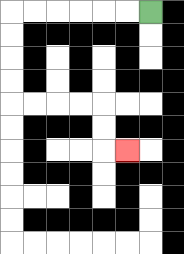{'start': '[6, 0]', 'end': '[5, 6]', 'path_directions': 'L,L,L,L,L,L,D,D,D,D,R,R,R,R,D,D,R', 'path_coordinates': '[[6, 0], [5, 0], [4, 0], [3, 0], [2, 0], [1, 0], [0, 0], [0, 1], [0, 2], [0, 3], [0, 4], [1, 4], [2, 4], [3, 4], [4, 4], [4, 5], [4, 6], [5, 6]]'}